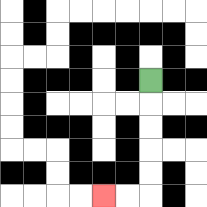{'start': '[6, 3]', 'end': '[4, 8]', 'path_directions': 'D,D,D,D,D,L,L', 'path_coordinates': '[[6, 3], [6, 4], [6, 5], [6, 6], [6, 7], [6, 8], [5, 8], [4, 8]]'}